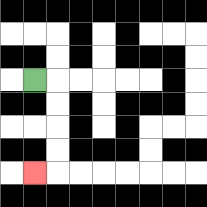{'start': '[1, 3]', 'end': '[1, 7]', 'path_directions': 'R,D,D,D,D,L', 'path_coordinates': '[[1, 3], [2, 3], [2, 4], [2, 5], [2, 6], [2, 7], [1, 7]]'}